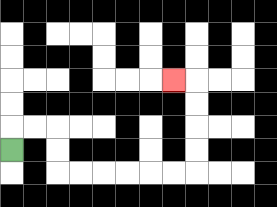{'start': '[0, 6]', 'end': '[7, 3]', 'path_directions': 'U,R,R,D,D,R,R,R,R,R,R,U,U,U,U,L', 'path_coordinates': '[[0, 6], [0, 5], [1, 5], [2, 5], [2, 6], [2, 7], [3, 7], [4, 7], [5, 7], [6, 7], [7, 7], [8, 7], [8, 6], [8, 5], [8, 4], [8, 3], [7, 3]]'}